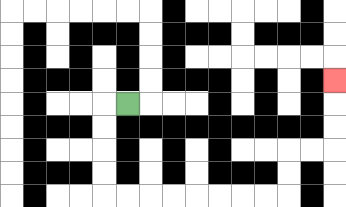{'start': '[5, 4]', 'end': '[14, 3]', 'path_directions': 'L,D,D,D,D,R,R,R,R,R,R,R,R,U,U,R,R,U,U,U', 'path_coordinates': '[[5, 4], [4, 4], [4, 5], [4, 6], [4, 7], [4, 8], [5, 8], [6, 8], [7, 8], [8, 8], [9, 8], [10, 8], [11, 8], [12, 8], [12, 7], [12, 6], [13, 6], [14, 6], [14, 5], [14, 4], [14, 3]]'}